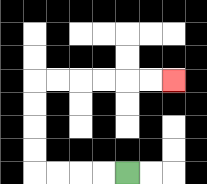{'start': '[5, 7]', 'end': '[7, 3]', 'path_directions': 'L,L,L,L,U,U,U,U,R,R,R,R,R,R', 'path_coordinates': '[[5, 7], [4, 7], [3, 7], [2, 7], [1, 7], [1, 6], [1, 5], [1, 4], [1, 3], [2, 3], [3, 3], [4, 3], [5, 3], [6, 3], [7, 3]]'}